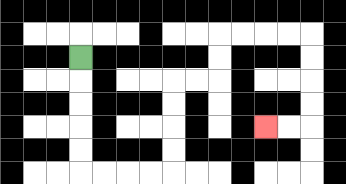{'start': '[3, 2]', 'end': '[11, 5]', 'path_directions': 'D,D,D,D,D,R,R,R,R,U,U,U,U,R,R,U,U,R,R,R,R,D,D,D,D,L,L', 'path_coordinates': '[[3, 2], [3, 3], [3, 4], [3, 5], [3, 6], [3, 7], [4, 7], [5, 7], [6, 7], [7, 7], [7, 6], [7, 5], [7, 4], [7, 3], [8, 3], [9, 3], [9, 2], [9, 1], [10, 1], [11, 1], [12, 1], [13, 1], [13, 2], [13, 3], [13, 4], [13, 5], [12, 5], [11, 5]]'}